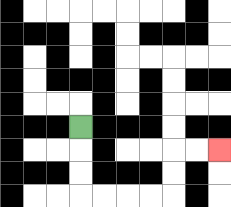{'start': '[3, 5]', 'end': '[9, 6]', 'path_directions': 'D,D,D,R,R,R,R,U,U,R,R', 'path_coordinates': '[[3, 5], [3, 6], [3, 7], [3, 8], [4, 8], [5, 8], [6, 8], [7, 8], [7, 7], [7, 6], [8, 6], [9, 6]]'}